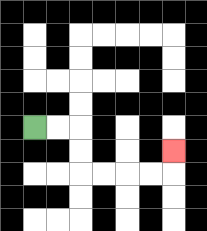{'start': '[1, 5]', 'end': '[7, 6]', 'path_directions': 'R,R,D,D,R,R,R,R,U', 'path_coordinates': '[[1, 5], [2, 5], [3, 5], [3, 6], [3, 7], [4, 7], [5, 7], [6, 7], [7, 7], [7, 6]]'}